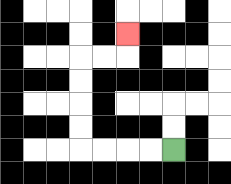{'start': '[7, 6]', 'end': '[5, 1]', 'path_directions': 'L,L,L,L,U,U,U,U,R,R,U', 'path_coordinates': '[[7, 6], [6, 6], [5, 6], [4, 6], [3, 6], [3, 5], [3, 4], [3, 3], [3, 2], [4, 2], [5, 2], [5, 1]]'}